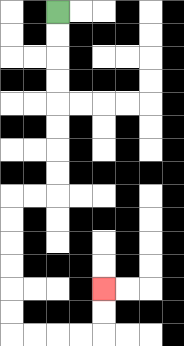{'start': '[2, 0]', 'end': '[4, 12]', 'path_directions': 'D,D,D,D,D,D,D,D,L,L,D,D,D,D,D,D,R,R,R,R,U,U', 'path_coordinates': '[[2, 0], [2, 1], [2, 2], [2, 3], [2, 4], [2, 5], [2, 6], [2, 7], [2, 8], [1, 8], [0, 8], [0, 9], [0, 10], [0, 11], [0, 12], [0, 13], [0, 14], [1, 14], [2, 14], [3, 14], [4, 14], [4, 13], [4, 12]]'}